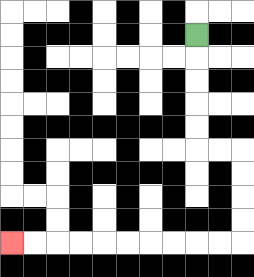{'start': '[8, 1]', 'end': '[0, 10]', 'path_directions': 'D,D,D,D,D,R,R,D,D,D,D,L,L,L,L,L,L,L,L,L,L', 'path_coordinates': '[[8, 1], [8, 2], [8, 3], [8, 4], [8, 5], [8, 6], [9, 6], [10, 6], [10, 7], [10, 8], [10, 9], [10, 10], [9, 10], [8, 10], [7, 10], [6, 10], [5, 10], [4, 10], [3, 10], [2, 10], [1, 10], [0, 10]]'}